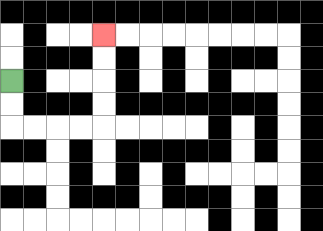{'start': '[0, 3]', 'end': '[4, 1]', 'path_directions': 'D,D,R,R,R,R,U,U,U,U', 'path_coordinates': '[[0, 3], [0, 4], [0, 5], [1, 5], [2, 5], [3, 5], [4, 5], [4, 4], [4, 3], [4, 2], [4, 1]]'}